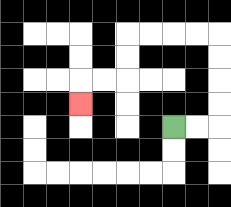{'start': '[7, 5]', 'end': '[3, 4]', 'path_directions': 'R,R,U,U,U,U,L,L,L,L,D,D,L,L,D', 'path_coordinates': '[[7, 5], [8, 5], [9, 5], [9, 4], [9, 3], [9, 2], [9, 1], [8, 1], [7, 1], [6, 1], [5, 1], [5, 2], [5, 3], [4, 3], [3, 3], [3, 4]]'}